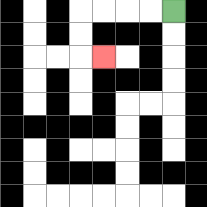{'start': '[7, 0]', 'end': '[4, 2]', 'path_directions': 'L,L,L,L,D,D,R', 'path_coordinates': '[[7, 0], [6, 0], [5, 0], [4, 0], [3, 0], [3, 1], [3, 2], [4, 2]]'}